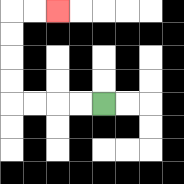{'start': '[4, 4]', 'end': '[2, 0]', 'path_directions': 'L,L,L,L,U,U,U,U,R,R', 'path_coordinates': '[[4, 4], [3, 4], [2, 4], [1, 4], [0, 4], [0, 3], [0, 2], [0, 1], [0, 0], [1, 0], [2, 0]]'}